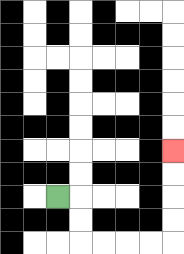{'start': '[2, 8]', 'end': '[7, 6]', 'path_directions': 'R,D,D,R,R,R,R,U,U,U,U', 'path_coordinates': '[[2, 8], [3, 8], [3, 9], [3, 10], [4, 10], [5, 10], [6, 10], [7, 10], [7, 9], [7, 8], [7, 7], [7, 6]]'}